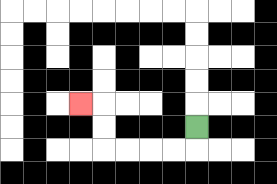{'start': '[8, 5]', 'end': '[3, 4]', 'path_directions': 'D,L,L,L,L,U,U,L', 'path_coordinates': '[[8, 5], [8, 6], [7, 6], [6, 6], [5, 6], [4, 6], [4, 5], [4, 4], [3, 4]]'}